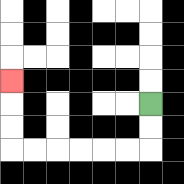{'start': '[6, 4]', 'end': '[0, 3]', 'path_directions': 'D,D,L,L,L,L,L,L,U,U,U', 'path_coordinates': '[[6, 4], [6, 5], [6, 6], [5, 6], [4, 6], [3, 6], [2, 6], [1, 6], [0, 6], [0, 5], [0, 4], [0, 3]]'}